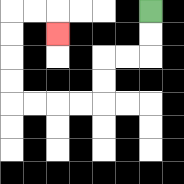{'start': '[6, 0]', 'end': '[2, 1]', 'path_directions': 'D,D,L,L,D,D,L,L,L,L,U,U,U,U,R,R,D', 'path_coordinates': '[[6, 0], [6, 1], [6, 2], [5, 2], [4, 2], [4, 3], [4, 4], [3, 4], [2, 4], [1, 4], [0, 4], [0, 3], [0, 2], [0, 1], [0, 0], [1, 0], [2, 0], [2, 1]]'}